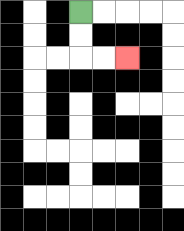{'start': '[3, 0]', 'end': '[5, 2]', 'path_directions': 'D,D,R,R', 'path_coordinates': '[[3, 0], [3, 1], [3, 2], [4, 2], [5, 2]]'}